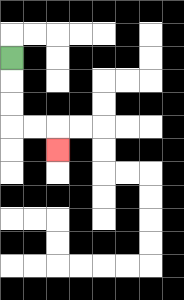{'start': '[0, 2]', 'end': '[2, 6]', 'path_directions': 'D,D,D,R,R,D', 'path_coordinates': '[[0, 2], [0, 3], [0, 4], [0, 5], [1, 5], [2, 5], [2, 6]]'}